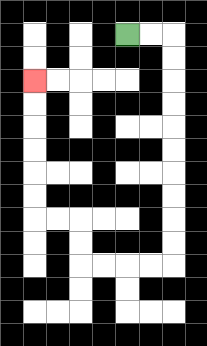{'start': '[5, 1]', 'end': '[1, 3]', 'path_directions': 'R,R,D,D,D,D,D,D,D,D,D,D,L,L,L,L,U,U,L,L,U,U,U,U,U,U', 'path_coordinates': '[[5, 1], [6, 1], [7, 1], [7, 2], [7, 3], [7, 4], [7, 5], [7, 6], [7, 7], [7, 8], [7, 9], [7, 10], [7, 11], [6, 11], [5, 11], [4, 11], [3, 11], [3, 10], [3, 9], [2, 9], [1, 9], [1, 8], [1, 7], [1, 6], [1, 5], [1, 4], [1, 3]]'}